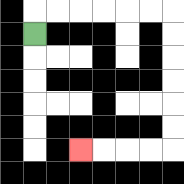{'start': '[1, 1]', 'end': '[3, 6]', 'path_directions': 'U,R,R,R,R,R,R,D,D,D,D,D,D,L,L,L,L', 'path_coordinates': '[[1, 1], [1, 0], [2, 0], [3, 0], [4, 0], [5, 0], [6, 0], [7, 0], [7, 1], [7, 2], [7, 3], [7, 4], [7, 5], [7, 6], [6, 6], [5, 6], [4, 6], [3, 6]]'}